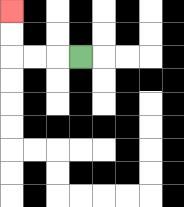{'start': '[3, 2]', 'end': '[0, 0]', 'path_directions': 'L,L,L,U,U', 'path_coordinates': '[[3, 2], [2, 2], [1, 2], [0, 2], [0, 1], [0, 0]]'}